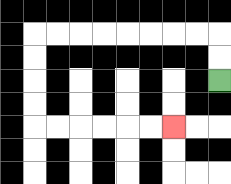{'start': '[9, 3]', 'end': '[7, 5]', 'path_directions': 'U,U,L,L,L,L,L,L,L,L,D,D,D,D,R,R,R,R,R,R', 'path_coordinates': '[[9, 3], [9, 2], [9, 1], [8, 1], [7, 1], [6, 1], [5, 1], [4, 1], [3, 1], [2, 1], [1, 1], [1, 2], [1, 3], [1, 4], [1, 5], [2, 5], [3, 5], [4, 5], [5, 5], [6, 5], [7, 5]]'}